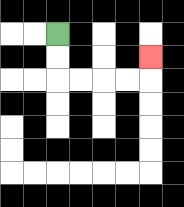{'start': '[2, 1]', 'end': '[6, 2]', 'path_directions': 'D,D,R,R,R,R,U', 'path_coordinates': '[[2, 1], [2, 2], [2, 3], [3, 3], [4, 3], [5, 3], [6, 3], [6, 2]]'}